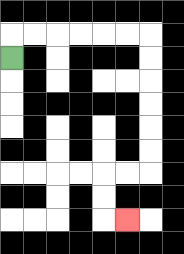{'start': '[0, 2]', 'end': '[5, 9]', 'path_directions': 'U,R,R,R,R,R,R,D,D,D,D,D,D,L,L,D,D,R', 'path_coordinates': '[[0, 2], [0, 1], [1, 1], [2, 1], [3, 1], [4, 1], [5, 1], [6, 1], [6, 2], [6, 3], [6, 4], [6, 5], [6, 6], [6, 7], [5, 7], [4, 7], [4, 8], [4, 9], [5, 9]]'}